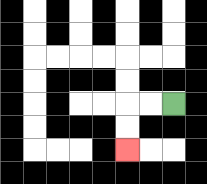{'start': '[7, 4]', 'end': '[5, 6]', 'path_directions': 'L,L,D,D', 'path_coordinates': '[[7, 4], [6, 4], [5, 4], [5, 5], [5, 6]]'}